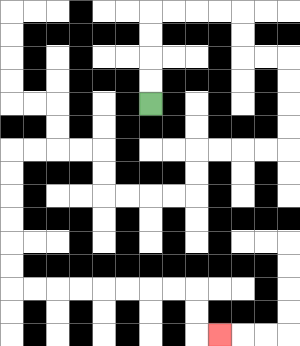{'start': '[6, 4]', 'end': '[9, 14]', 'path_directions': 'U,U,U,U,R,R,R,R,D,D,R,R,D,D,D,D,L,L,L,L,D,D,L,L,L,L,U,U,L,L,L,L,D,D,D,D,D,D,R,R,R,R,R,R,R,R,D,D,R', 'path_coordinates': '[[6, 4], [6, 3], [6, 2], [6, 1], [6, 0], [7, 0], [8, 0], [9, 0], [10, 0], [10, 1], [10, 2], [11, 2], [12, 2], [12, 3], [12, 4], [12, 5], [12, 6], [11, 6], [10, 6], [9, 6], [8, 6], [8, 7], [8, 8], [7, 8], [6, 8], [5, 8], [4, 8], [4, 7], [4, 6], [3, 6], [2, 6], [1, 6], [0, 6], [0, 7], [0, 8], [0, 9], [0, 10], [0, 11], [0, 12], [1, 12], [2, 12], [3, 12], [4, 12], [5, 12], [6, 12], [7, 12], [8, 12], [8, 13], [8, 14], [9, 14]]'}